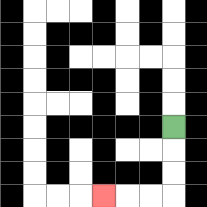{'start': '[7, 5]', 'end': '[4, 8]', 'path_directions': 'D,D,D,L,L,L', 'path_coordinates': '[[7, 5], [7, 6], [7, 7], [7, 8], [6, 8], [5, 8], [4, 8]]'}